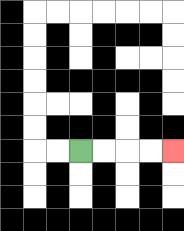{'start': '[3, 6]', 'end': '[7, 6]', 'path_directions': 'R,R,R,R', 'path_coordinates': '[[3, 6], [4, 6], [5, 6], [6, 6], [7, 6]]'}